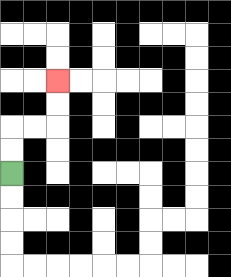{'start': '[0, 7]', 'end': '[2, 3]', 'path_directions': 'U,U,R,R,U,U', 'path_coordinates': '[[0, 7], [0, 6], [0, 5], [1, 5], [2, 5], [2, 4], [2, 3]]'}